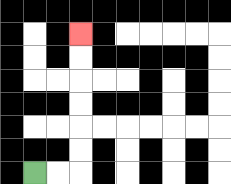{'start': '[1, 7]', 'end': '[3, 1]', 'path_directions': 'R,R,U,U,U,U,U,U', 'path_coordinates': '[[1, 7], [2, 7], [3, 7], [3, 6], [3, 5], [3, 4], [3, 3], [3, 2], [3, 1]]'}